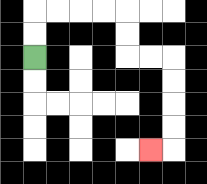{'start': '[1, 2]', 'end': '[6, 6]', 'path_directions': 'U,U,R,R,R,R,D,D,R,R,D,D,D,D,L', 'path_coordinates': '[[1, 2], [1, 1], [1, 0], [2, 0], [3, 0], [4, 0], [5, 0], [5, 1], [5, 2], [6, 2], [7, 2], [7, 3], [7, 4], [7, 5], [7, 6], [6, 6]]'}